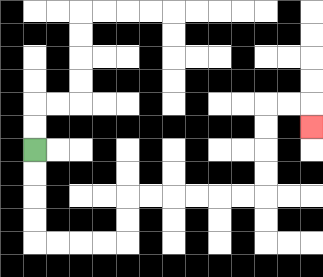{'start': '[1, 6]', 'end': '[13, 5]', 'path_directions': 'D,D,D,D,R,R,R,R,U,U,R,R,R,R,R,R,U,U,U,U,R,R,D', 'path_coordinates': '[[1, 6], [1, 7], [1, 8], [1, 9], [1, 10], [2, 10], [3, 10], [4, 10], [5, 10], [5, 9], [5, 8], [6, 8], [7, 8], [8, 8], [9, 8], [10, 8], [11, 8], [11, 7], [11, 6], [11, 5], [11, 4], [12, 4], [13, 4], [13, 5]]'}